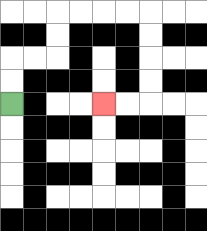{'start': '[0, 4]', 'end': '[4, 4]', 'path_directions': 'U,U,R,R,U,U,R,R,R,R,D,D,D,D,L,L', 'path_coordinates': '[[0, 4], [0, 3], [0, 2], [1, 2], [2, 2], [2, 1], [2, 0], [3, 0], [4, 0], [5, 0], [6, 0], [6, 1], [6, 2], [6, 3], [6, 4], [5, 4], [4, 4]]'}